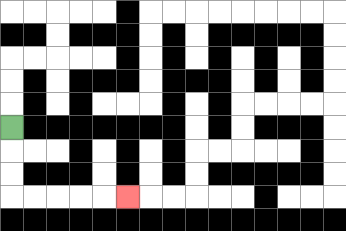{'start': '[0, 5]', 'end': '[5, 8]', 'path_directions': 'D,D,D,R,R,R,R,R', 'path_coordinates': '[[0, 5], [0, 6], [0, 7], [0, 8], [1, 8], [2, 8], [3, 8], [4, 8], [5, 8]]'}